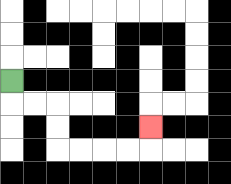{'start': '[0, 3]', 'end': '[6, 5]', 'path_directions': 'D,R,R,D,D,R,R,R,R,U', 'path_coordinates': '[[0, 3], [0, 4], [1, 4], [2, 4], [2, 5], [2, 6], [3, 6], [4, 6], [5, 6], [6, 6], [6, 5]]'}